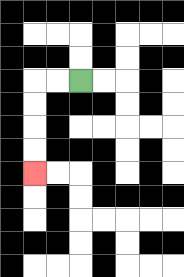{'start': '[3, 3]', 'end': '[1, 7]', 'path_directions': 'L,L,D,D,D,D', 'path_coordinates': '[[3, 3], [2, 3], [1, 3], [1, 4], [1, 5], [1, 6], [1, 7]]'}